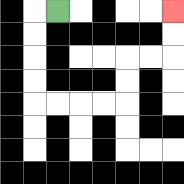{'start': '[2, 0]', 'end': '[7, 0]', 'path_directions': 'L,D,D,D,D,R,R,R,R,U,U,R,R,U,U', 'path_coordinates': '[[2, 0], [1, 0], [1, 1], [1, 2], [1, 3], [1, 4], [2, 4], [3, 4], [4, 4], [5, 4], [5, 3], [5, 2], [6, 2], [7, 2], [7, 1], [7, 0]]'}